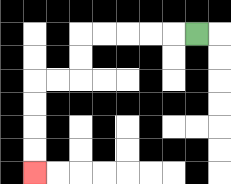{'start': '[8, 1]', 'end': '[1, 7]', 'path_directions': 'L,L,L,L,L,D,D,L,L,D,D,D,D', 'path_coordinates': '[[8, 1], [7, 1], [6, 1], [5, 1], [4, 1], [3, 1], [3, 2], [3, 3], [2, 3], [1, 3], [1, 4], [1, 5], [1, 6], [1, 7]]'}